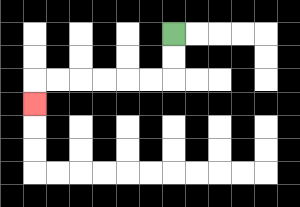{'start': '[7, 1]', 'end': '[1, 4]', 'path_directions': 'D,D,L,L,L,L,L,L,D', 'path_coordinates': '[[7, 1], [7, 2], [7, 3], [6, 3], [5, 3], [4, 3], [3, 3], [2, 3], [1, 3], [1, 4]]'}